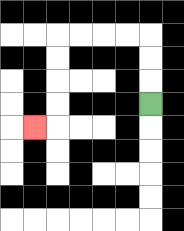{'start': '[6, 4]', 'end': '[1, 5]', 'path_directions': 'U,U,U,L,L,L,L,D,D,D,D,L', 'path_coordinates': '[[6, 4], [6, 3], [6, 2], [6, 1], [5, 1], [4, 1], [3, 1], [2, 1], [2, 2], [2, 3], [2, 4], [2, 5], [1, 5]]'}